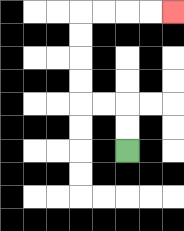{'start': '[5, 6]', 'end': '[7, 0]', 'path_directions': 'U,U,L,L,U,U,U,U,R,R,R,R', 'path_coordinates': '[[5, 6], [5, 5], [5, 4], [4, 4], [3, 4], [3, 3], [3, 2], [3, 1], [3, 0], [4, 0], [5, 0], [6, 0], [7, 0]]'}